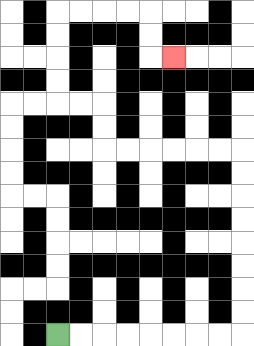{'start': '[2, 14]', 'end': '[7, 2]', 'path_directions': 'R,R,R,R,R,R,R,R,U,U,U,U,U,U,U,U,L,L,L,L,L,L,U,U,L,L,U,U,U,U,R,R,R,R,D,D,R', 'path_coordinates': '[[2, 14], [3, 14], [4, 14], [5, 14], [6, 14], [7, 14], [8, 14], [9, 14], [10, 14], [10, 13], [10, 12], [10, 11], [10, 10], [10, 9], [10, 8], [10, 7], [10, 6], [9, 6], [8, 6], [7, 6], [6, 6], [5, 6], [4, 6], [4, 5], [4, 4], [3, 4], [2, 4], [2, 3], [2, 2], [2, 1], [2, 0], [3, 0], [4, 0], [5, 0], [6, 0], [6, 1], [6, 2], [7, 2]]'}